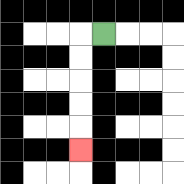{'start': '[4, 1]', 'end': '[3, 6]', 'path_directions': 'L,D,D,D,D,D', 'path_coordinates': '[[4, 1], [3, 1], [3, 2], [3, 3], [3, 4], [3, 5], [3, 6]]'}